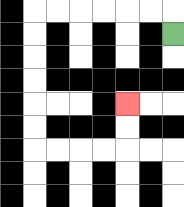{'start': '[7, 1]', 'end': '[5, 4]', 'path_directions': 'U,L,L,L,L,L,L,D,D,D,D,D,D,R,R,R,R,U,U', 'path_coordinates': '[[7, 1], [7, 0], [6, 0], [5, 0], [4, 0], [3, 0], [2, 0], [1, 0], [1, 1], [1, 2], [1, 3], [1, 4], [1, 5], [1, 6], [2, 6], [3, 6], [4, 6], [5, 6], [5, 5], [5, 4]]'}